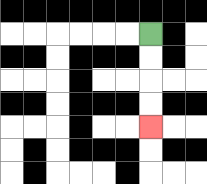{'start': '[6, 1]', 'end': '[6, 5]', 'path_directions': 'D,D,D,D', 'path_coordinates': '[[6, 1], [6, 2], [6, 3], [6, 4], [6, 5]]'}